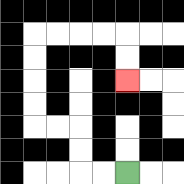{'start': '[5, 7]', 'end': '[5, 3]', 'path_directions': 'L,L,U,U,L,L,U,U,U,U,R,R,R,R,D,D', 'path_coordinates': '[[5, 7], [4, 7], [3, 7], [3, 6], [3, 5], [2, 5], [1, 5], [1, 4], [1, 3], [1, 2], [1, 1], [2, 1], [3, 1], [4, 1], [5, 1], [5, 2], [5, 3]]'}